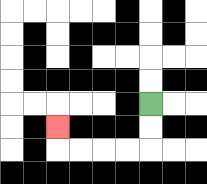{'start': '[6, 4]', 'end': '[2, 5]', 'path_directions': 'D,D,L,L,L,L,U', 'path_coordinates': '[[6, 4], [6, 5], [6, 6], [5, 6], [4, 6], [3, 6], [2, 6], [2, 5]]'}